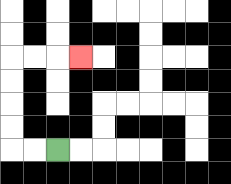{'start': '[2, 6]', 'end': '[3, 2]', 'path_directions': 'L,L,U,U,U,U,R,R,R', 'path_coordinates': '[[2, 6], [1, 6], [0, 6], [0, 5], [0, 4], [0, 3], [0, 2], [1, 2], [2, 2], [3, 2]]'}